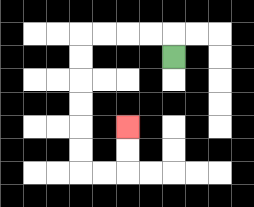{'start': '[7, 2]', 'end': '[5, 5]', 'path_directions': 'U,L,L,L,L,D,D,D,D,D,D,R,R,U,U', 'path_coordinates': '[[7, 2], [7, 1], [6, 1], [5, 1], [4, 1], [3, 1], [3, 2], [3, 3], [3, 4], [3, 5], [3, 6], [3, 7], [4, 7], [5, 7], [5, 6], [5, 5]]'}